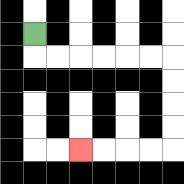{'start': '[1, 1]', 'end': '[3, 6]', 'path_directions': 'D,R,R,R,R,R,R,D,D,D,D,L,L,L,L', 'path_coordinates': '[[1, 1], [1, 2], [2, 2], [3, 2], [4, 2], [5, 2], [6, 2], [7, 2], [7, 3], [7, 4], [7, 5], [7, 6], [6, 6], [5, 6], [4, 6], [3, 6]]'}